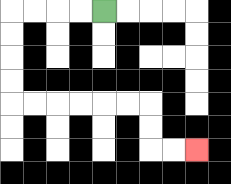{'start': '[4, 0]', 'end': '[8, 6]', 'path_directions': 'L,L,L,L,D,D,D,D,R,R,R,R,R,R,D,D,R,R', 'path_coordinates': '[[4, 0], [3, 0], [2, 0], [1, 0], [0, 0], [0, 1], [0, 2], [0, 3], [0, 4], [1, 4], [2, 4], [3, 4], [4, 4], [5, 4], [6, 4], [6, 5], [6, 6], [7, 6], [8, 6]]'}